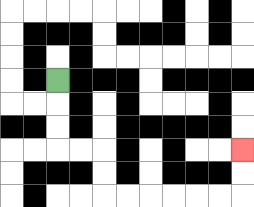{'start': '[2, 3]', 'end': '[10, 6]', 'path_directions': 'D,D,D,R,R,D,D,R,R,R,R,R,R,U,U', 'path_coordinates': '[[2, 3], [2, 4], [2, 5], [2, 6], [3, 6], [4, 6], [4, 7], [4, 8], [5, 8], [6, 8], [7, 8], [8, 8], [9, 8], [10, 8], [10, 7], [10, 6]]'}